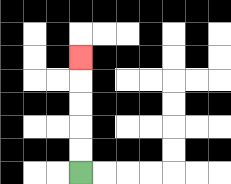{'start': '[3, 7]', 'end': '[3, 2]', 'path_directions': 'U,U,U,U,U', 'path_coordinates': '[[3, 7], [3, 6], [3, 5], [3, 4], [3, 3], [3, 2]]'}